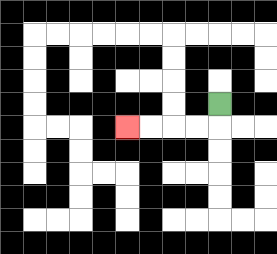{'start': '[9, 4]', 'end': '[5, 5]', 'path_directions': 'D,L,L,L,L', 'path_coordinates': '[[9, 4], [9, 5], [8, 5], [7, 5], [6, 5], [5, 5]]'}